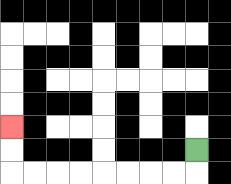{'start': '[8, 6]', 'end': '[0, 5]', 'path_directions': 'D,L,L,L,L,L,L,L,L,U,U', 'path_coordinates': '[[8, 6], [8, 7], [7, 7], [6, 7], [5, 7], [4, 7], [3, 7], [2, 7], [1, 7], [0, 7], [0, 6], [0, 5]]'}